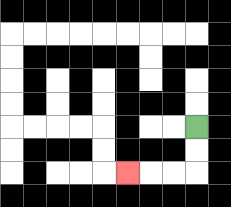{'start': '[8, 5]', 'end': '[5, 7]', 'path_directions': 'D,D,L,L,L', 'path_coordinates': '[[8, 5], [8, 6], [8, 7], [7, 7], [6, 7], [5, 7]]'}